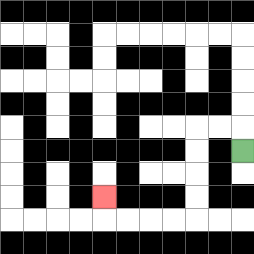{'start': '[10, 6]', 'end': '[4, 8]', 'path_directions': 'U,L,L,D,D,D,D,L,L,L,L,U', 'path_coordinates': '[[10, 6], [10, 5], [9, 5], [8, 5], [8, 6], [8, 7], [8, 8], [8, 9], [7, 9], [6, 9], [5, 9], [4, 9], [4, 8]]'}